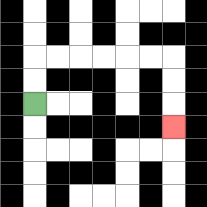{'start': '[1, 4]', 'end': '[7, 5]', 'path_directions': 'U,U,R,R,R,R,R,R,D,D,D', 'path_coordinates': '[[1, 4], [1, 3], [1, 2], [2, 2], [3, 2], [4, 2], [5, 2], [6, 2], [7, 2], [7, 3], [7, 4], [7, 5]]'}